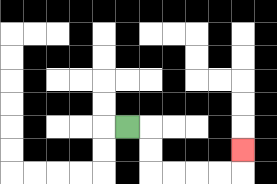{'start': '[5, 5]', 'end': '[10, 6]', 'path_directions': 'R,D,D,R,R,R,R,U', 'path_coordinates': '[[5, 5], [6, 5], [6, 6], [6, 7], [7, 7], [8, 7], [9, 7], [10, 7], [10, 6]]'}